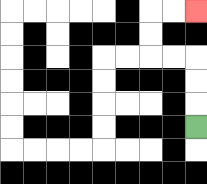{'start': '[8, 5]', 'end': '[8, 0]', 'path_directions': 'U,U,U,L,L,U,U,R,R', 'path_coordinates': '[[8, 5], [8, 4], [8, 3], [8, 2], [7, 2], [6, 2], [6, 1], [6, 0], [7, 0], [8, 0]]'}